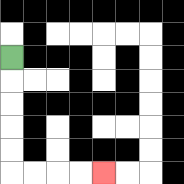{'start': '[0, 2]', 'end': '[4, 7]', 'path_directions': 'D,D,D,D,D,R,R,R,R', 'path_coordinates': '[[0, 2], [0, 3], [0, 4], [0, 5], [0, 6], [0, 7], [1, 7], [2, 7], [3, 7], [4, 7]]'}